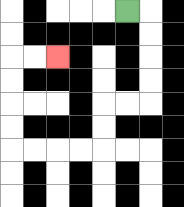{'start': '[5, 0]', 'end': '[2, 2]', 'path_directions': 'R,D,D,D,D,L,L,D,D,L,L,L,L,U,U,U,U,R,R', 'path_coordinates': '[[5, 0], [6, 0], [6, 1], [6, 2], [6, 3], [6, 4], [5, 4], [4, 4], [4, 5], [4, 6], [3, 6], [2, 6], [1, 6], [0, 6], [0, 5], [0, 4], [0, 3], [0, 2], [1, 2], [2, 2]]'}